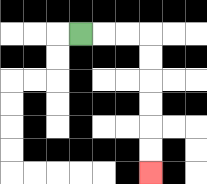{'start': '[3, 1]', 'end': '[6, 7]', 'path_directions': 'R,R,R,D,D,D,D,D,D', 'path_coordinates': '[[3, 1], [4, 1], [5, 1], [6, 1], [6, 2], [6, 3], [6, 4], [6, 5], [6, 6], [6, 7]]'}